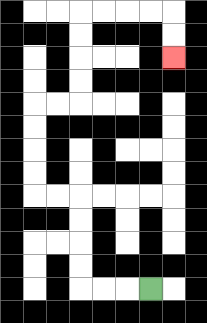{'start': '[6, 12]', 'end': '[7, 2]', 'path_directions': 'L,L,L,U,U,U,U,L,L,U,U,U,U,R,R,U,U,U,U,R,R,R,R,D,D', 'path_coordinates': '[[6, 12], [5, 12], [4, 12], [3, 12], [3, 11], [3, 10], [3, 9], [3, 8], [2, 8], [1, 8], [1, 7], [1, 6], [1, 5], [1, 4], [2, 4], [3, 4], [3, 3], [3, 2], [3, 1], [3, 0], [4, 0], [5, 0], [6, 0], [7, 0], [7, 1], [7, 2]]'}